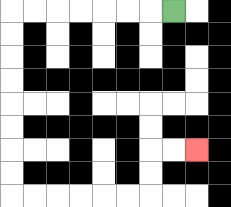{'start': '[7, 0]', 'end': '[8, 6]', 'path_directions': 'L,L,L,L,L,L,L,D,D,D,D,D,D,D,D,R,R,R,R,R,R,U,U,R,R', 'path_coordinates': '[[7, 0], [6, 0], [5, 0], [4, 0], [3, 0], [2, 0], [1, 0], [0, 0], [0, 1], [0, 2], [0, 3], [0, 4], [0, 5], [0, 6], [0, 7], [0, 8], [1, 8], [2, 8], [3, 8], [4, 8], [5, 8], [6, 8], [6, 7], [6, 6], [7, 6], [8, 6]]'}